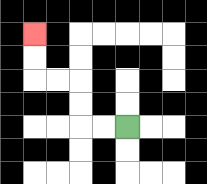{'start': '[5, 5]', 'end': '[1, 1]', 'path_directions': 'L,L,U,U,L,L,U,U', 'path_coordinates': '[[5, 5], [4, 5], [3, 5], [3, 4], [3, 3], [2, 3], [1, 3], [1, 2], [1, 1]]'}